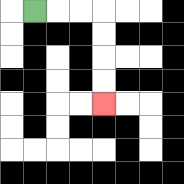{'start': '[1, 0]', 'end': '[4, 4]', 'path_directions': 'R,R,R,D,D,D,D', 'path_coordinates': '[[1, 0], [2, 0], [3, 0], [4, 0], [4, 1], [4, 2], [4, 3], [4, 4]]'}